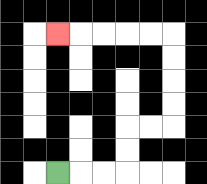{'start': '[2, 7]', 'end': '[2, 1]', 'path_directions': 'R,R,R,U,U,R,R,U,U,U,U,L,L,L,L,L', 'path_coordinates': '[[2, 7], [3, 7], [4, 7], [5, 7], [5, 6], [5, 5], [6, 5], [7, 5], [7, 4], [7, 3], [7, 2], [7, 1], [6, 1], [5, 1], [4, 1], [3, 1], [2, 1]]'}